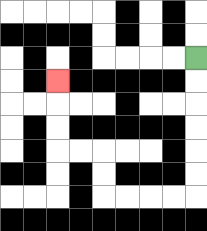{'start': '[8, 2]', 'end': '[2, 3]', 'path_directions': 'D,D,D,D,D,D,L,L,L,L,U,U,L,L,U,U,U', 'path_coordinates': '[[8, 2], [8, 3], [8, 4], [8, 5], [8, 6], [8, 7], [8, 8], [7, 8], [6, 8], [5, 8], [4, 8], [4, 7], [4, 6], [3, 6], [2, 6], [2, 5], [2, 4], [2, 3]]'}